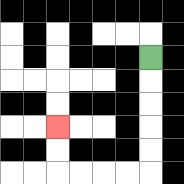{'start': '[6, 2]', 'end': '[2, 5]', 'path_directions': 'D,D,D,D,D,L,L,L,L,U,U', 'path_coordinates': '[[6, 2], [6, 3], [6, 4], [6, 5], [6, 6], [6, 7], [5, 7], [4, 7], [3, 7], [2, 7], [2, 6], [2, 5]]'}